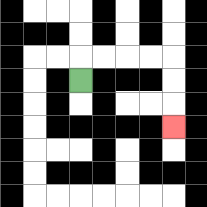{'start': '[3, 3]', 'end': '[7, 5]', 'path_directions': 'U,R,R,R,R,D,D,D', 'path_coordinates': '[[3, 3], [3, 2], [4, 2], [5, 2], [6, 2], [7, 2], [7, 3], [7, 4], [7, 5]]'}